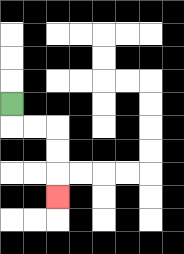{'start': '[0, 4]', 'end': '[2, 8]', 'path_directions': 'D,R,R,D,D,D', 'path_coordinates': '[[0, 4], [0, 5], [1, 5], [2, 5], [2, 6], [2, 7], [2, 8]]'}